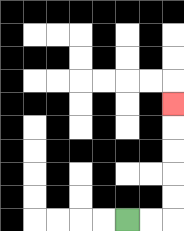{'start': '[5, 9]', 'end': '[7, 4]', 'path_directions': 'R,R,U,U,U,U,U', 'path_coordinates': '[[5, 9], [6, 9], [7, 9], [7, 8], [7, 7], [7, 6], [7, 5], [7, 4]]'}